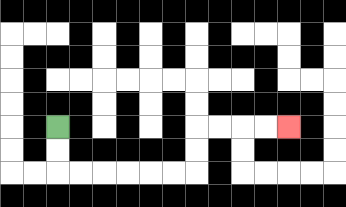{'start': '[2, 5]', 'end': '[12, 5]', 'path_directions': 'D,D,R,R,R,R,R,R,U,U,R,R,R,R', 'path_coordinates': '[[2, 5], [2, 6], [2, 7], [3, 7], [4, 7], [5, 7], [6, 7], [7, 7], [8, 7], [8, 6], [8, 5], [9, 5], [10, 5], [11, 5], [12, 5]]'}